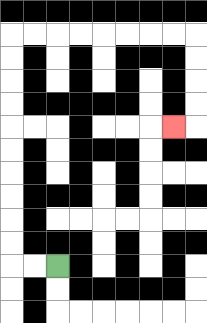{'start': '[2, 11]', 'end': '[7, 5]', 'path_directions': 'L,L,U,U,U,U,U,U,U,U,U,U,R,R,R,R,R,R,R,R,D,D,D,D,L', 'path_coordinates': '[[2, 11], [1, 11], [0, 11], [0, 10], [0, 9], [0, 8], [0, 7], [0, 6], [0, 5], [0, 4], [0, 3], [0, 2], [0, 1], [1, 1], [2, 1], [3, 1], [4, 1], [5, 1], [6, 1], [7, 1], [8, 1], [8, 2], [8, 3], [8, 4], [8, 5], [7, 5]]'}